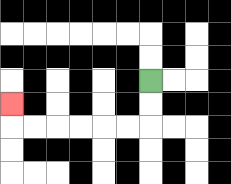{'start': '[6, 3]', 'end': '[0, 4]', 'path_directions': 'D,D,L,L,L,L,L,L,U', 'path_coordinates': '[[6, 3], [6, 4], [6, 5], [5, 5], [4, 5], [3, 5], [2, 5], [1, 5], [0, 5], [0, 4]]'}